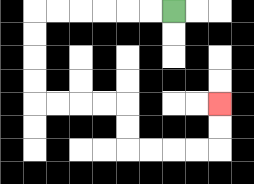{'start': '[7, 0]', 'end': '[9, 4]', 'path_directions': 'L,L,L,L,L,L,D,D,D,D,R,R,R,R,D,D,R,R,R,R,U,U', 'path_coordinates': '[[7, 0], [6, 0], [5, 0], [4, 0], [3, 0], [2, 0], [1, 0], [1, 1], [1, 2], [1, 3], [1, 4], [2, 4], [3, 4], [4, 4], [5, 4], [5, 5], [5, 6], [6, 6], [7, 6], [8, 6], [9, 6], [9, 5], [9, 4]]'}